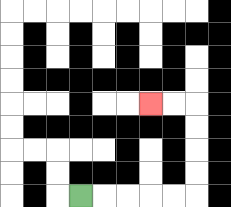{'start': '[3, 8]', 'end': '[6, 4]', 'path_directions': 'R,R,R,R,R,U,U,U,U,L,L', 'path_coordinates': '[[3, 8], [4, 8], [5, 8], [6, 8], [7, 8], [8, 8], [8, 7], [8, 6], [8, 5], [8, 4], [7, 4], [6, 4]]'}